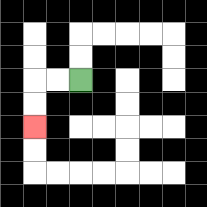{'start': '[3, 3]', 'end': '[1, 5]', 'path_directions': 'L,L,D,D', 'path_coordinates': '[[3, 3], [2, 3], [1, 3], [1, 4], [1, 5]]'}